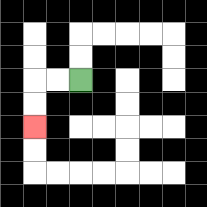{'start': '[3, 3]', 'end': '[1, 5]', 'path_directions': 'L,L,D,D', 'path_coordinates': '[[3, 3], [2, 3], [1, 3], [1, 4], [1, 5]]'}